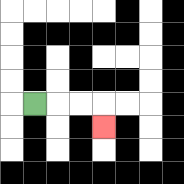{'start': '[1, 4]', 'end': '[4, 5]', 'path_directions': 'R,R,R,D', 'path_coordinates': '[[1, 4], [2, 4], [3, 4], [4, 4], [4, 5]]'}